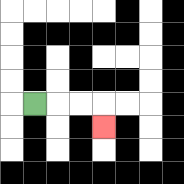{'start': '[1, 4]', 'end': '[4, 5]', 'path_directions': 'R,R,R,D', 'path_coordinates': '[[1, 4], [2, 4], [3, 4], [4, 4], [4, 5]]'}